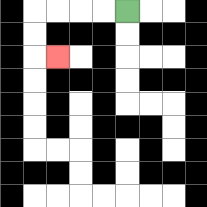{'start': '[5, 0]', 'end': '[2, 2]', 'path_directions': 'L,L,L,L,D,D,R', 'path_coordinates': '[[5, 0], [4, 0], [3, 0], [2, 0], [1, 0], [1, 1], [1, 2], [2, 2]]'}